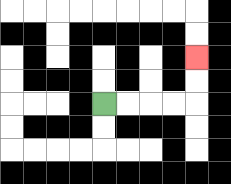{'start': '[4, 4]', 'end': '[8, 2]', 'path_directions': 'R,R,R,R,U,U', 'path_coordinates': '[[4, 4], [5, 4], [6, 4], [7, 4], [8, 4], [8, 3], [8, 2]]'}